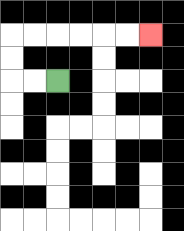{'start': '[2, 3]', 'end': '[6, 1]', 'path_directions': 'L,L,U,U,R,R,R,R,R,R', 'path_coordinates': '[[2, 3], [1, 3], [0, 3], [0, 2], [0, 1], [1, 1], [2, 1], [3, 1], [4, 1], [5, 1], [6, 1]]'}